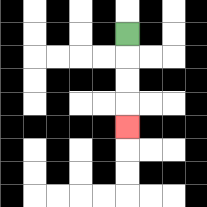{'start': '[5, 1]', 'end': '[5, 5]', 'path_directions': 'D,D,D,D', 'path_coordinates': '[[5, 1], [5, 2], [5, 3], [5, 4], [5, 5]]'}